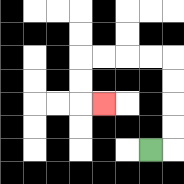{'start': '[6, 6]', 'end': '[4, 4]', 'path_directions': 'R,U,U,U,U,L,L,L,L,D,D,R', 'path_coordinates': '[[6, 6], [7, 6], [7, 5], [7, 4], [7, 3], [7, 2], [6, 2], [5, 2], [4, 2], [3, 2], [3, 3], [3, 4], [4, 4]]'}